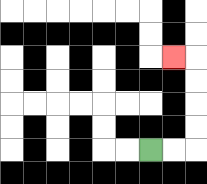{'start': '[6, 6]', 'end': '[7, 2]', 'path_directions': 'R,R,U,U,U,U,L', 'path_coordinates': '[[6, 6], [7, 6], [8, 6], [8, 5], [8, 4], [8, 3], [8, 2], [7, 2]]'}